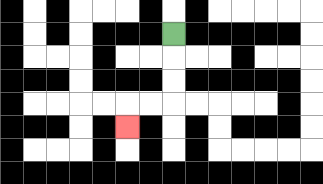{'start': '[7, 1]', 'end': '[5, 5]', 'path_directions': 'D,D,D,L,L,D', 'path_coordinates': '[[7, 1], [7, 2], [7, 3], [7, 4], [6, 4], [5, 4], [5, 5]]'}